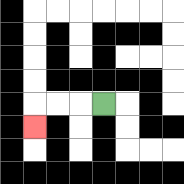{'start': '[4, 4]', 'end': '[1, 5]', 'path_directions': 'L,L,L,D', 'path_coordinates': '[[4, 4], [3, 4], [2, 4], [1, 4], [1, 5]]'}